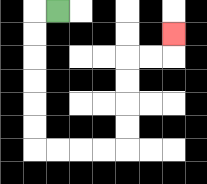{'start': '[2, 0]', 'end': '[7, 1]', 'path_directions': 'L,D,D,D,D,D,D,R,R,R,R,U,U,U,U,R,R,U', 'path_coordinates': '[[2, 0], [1, 0], [1, 1], [1, 2], [1, 3], [1, 4], [1, 5], [1, 6], [2, 6], [3, 6], [4, 6], [5, 6], [5, 5], [5, 4], [5, 3], [5, 2], [6, 2], [7, 2], [7, 1]]'}